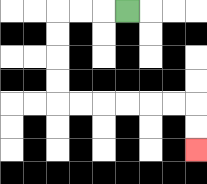{'start': '[5, 0]', 'end': '[8, 6]', 'path_directions': 'L,L,L,D,D,D,D,R,R,R,R,R,R,D,D', 'path_coordinates': '[[5, 0], [4, 0], [3, 0], [2, 0], [2, 1], [2, 2], [2, 3], [2, 4], [3, 4], [4, 4], [5, 4], [6, 4], [7, 4], [8, 4], [8, 5], [8, 6]]'}